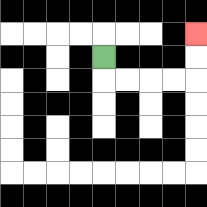{'start': '[4, 2]', 'end': '[8, 1]', 'path_directions': 'D,R,R,R,R,U,U', 'path_coordinates': '[[4, 2], [4, 3], [5, 3], [6, 3], [7, 3], [8, 3], [8, 2], [8, 1]]'}